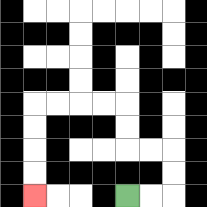{'start': '[5, 8]', 'end': '[1, 8]', 'path_directions': 'R,R,U,U,L,L,U,U,L,L,L,L,D,D,D,D', 'path_coordinates': '[[5, 8], [6, 8], [7, 8], [7, 7], [7, 6], [6, 6], [5, 6], [5, 5], [5, 4], [4, 4], [3, 4], [2, 4], [1, 4], [1, 5], [1, 6], [1, 7], [1, 8]]'}